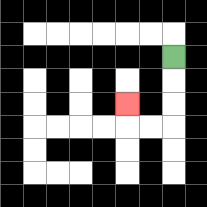{'start': '[7, 2]', 'end': '[5, 4]', 'path_directions': 'D,D,D,L,L,U', 'path_coordinates': '[[7, 2], [7, 3], [7, 4], [7, 5], [6, 5], [5, 5], [5, 4]]'}